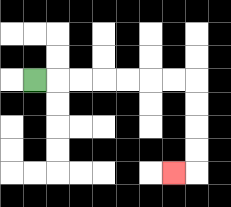{'start': '[1, 3]', 'end': '[7, 7]', 'path_directions': 'R,R,R,R,R,R,R,D,D,D,D,L', 'path_coordinates': '[[1, 3], [2, 3], [3, 3], [4, 3], [5, 3], [6, 3], [7, 3], [8, 3], [8, 4], [8, 5], [8, 6], [8, 7], [7, 7]]'}